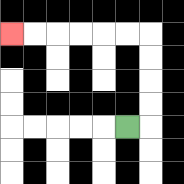{'start': '[5, 5]', 'end': '[0, 1]', 'path_directions': 'R,U,U,U,U,L,L,L,L,L,L', 'path_coordinates': '[[5, 5], [6, 5], [6, 4], [6, 3], [6, 2], [6, 1], [5, 1], [4, 1], [3, 1], [2, 1], [1, 1], [0, 1]]'}